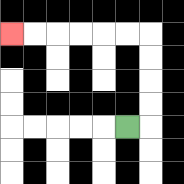{'start': '[5, 5]', 'end': '[0, 1]', 'path_directions': 'R,U,U,U,U,L,L,L,L,L,L', 'path_coordinates': '[[5, 5], [6, 5], [6, 4], [6, 3], [6, 2], [6, 1], [5, 1], [4, 1], [3, 1], [2, 1], [1, 1], [0, 1]]'}